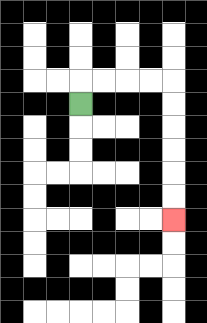{'start': '[3, 4]', 'end': '[7, 9]', 'path_directions': 'U,R,R,R,R,D,D,D,D,D,D', 'path_coordinates': '[[3, 4], [3, 3], [4, 3], [5, 3], [6, 3], [7, 3], [7, 4], [7, 5], [7, 6], [7, 7], [7, 8], [7, 9]]'}